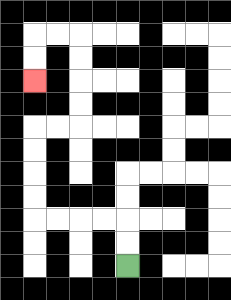{'start': '[5, 11]', 'end': '[1, 3]', 'path_directions': 'U,U,L,L,L,L,U,U,U,U,R,R,U,U,U,U,L,L,D,D', 'path_coordinates': '[[5, 11], [5, 10], [5, 9], [4, 9], [3, 9], [2, 9], [1, 9], [1, 8], [1, 7], [1, 6], [1, 5], [2, 5], [3, 5], [3, 4], [3, 3], [3, 2], [3, 1], [2, 1], [1, 1], [1, 2], [1, 3]]'}